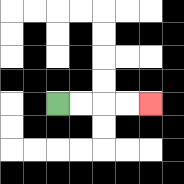{'start': '[2, 4]', 'end': '[6, 4]', 'path_directions': 'R,R,R,R', 'path_coordinates': '[[2, 4], [3, 4], [4, 4], [5, 4], [6, 4]]'}